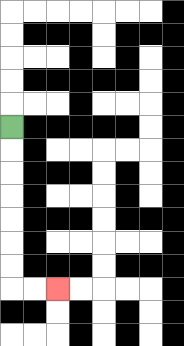{'start': '[0, 5]', 'end': '[2, 12]', 'path_directions': 'D,D,D,D,D,D,D,R,R', 'path_coordinates': '[[0, 5], [0, 6], [0, 7], [0, 8], [0, 9], [0, 10], [0, 11], [0, 12], [1, 12], [2, 12]]'}